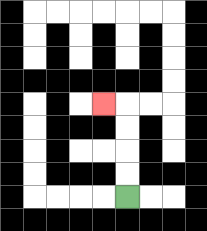{'start': '[5, 8]', 'end': '[4, 4]', 'path_directions': 'U,U,U,U,L', 'path_coordinates': '[[5, 8], [5, 7], [5, 6], [5, 5], [5, 4], [4, 4]]'}